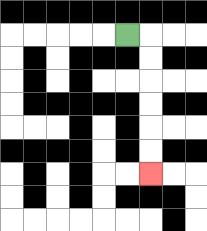{'start': '[5, 1]', 'end': '[6, 7]', 'path_directions': 'R,D,D,D,D,D,D', 'path_coordinates': '[[5, 1], [6, 1], [6, 2], [6, 3], [6, 4], [6, 5], [6, 6], [6, 7]]'}